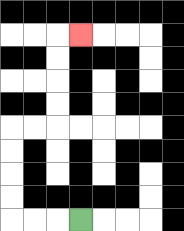{'start': '[3, 9]', 'end': '[3, 1]', 'path_directions': 'L,L,L,U,U,U,U,R,R,U,U,U,U,R', 'path_coordinates': '[[3, 9], [2, 9], [1, 9], [0, 9], [0, 8], [0, 7], [0, 6], [0, 5], [1, 5], [2, 5], [2, 4], [2, 3], [2, 2], [2, 1], [3, 1]]'}